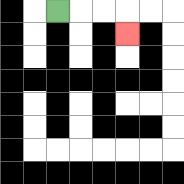{'start': '[2, 0]', 'end': '[5, 1]', 'path_directions': 'R,R,R,D', 'path_coordinates': '[[2, 0], [3, 0], [4, 0], [5, 0], [5, 1]]'}